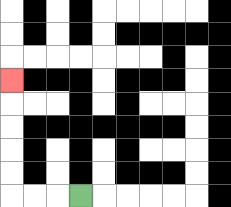{'start': '[3, 8]', 'end': '[0, 3]', 'path_directions': 'L,L,L,U,U,U,U,U', 'path_coordinates': '[[3, 8], [2, 8], [1, 8], [0, 8], [0, 7], [0, 6], [0, 5], [0, 4], [0, 3]]'}